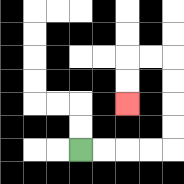{'start': '[3, 6]', 'end': '[5, 4]', 'path_directions': 'R,R,R,R,U,U,U,U,L,L,D,D', 'path_coordinates': '[[3, 6], [4, 6], [5, 6], [6, 6], [7, 6], [7, 5], [7, 4], [7, 3], [7, 2], [6, 2], [5, 2], [5, 3], [5, 4]]'}